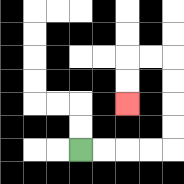{'start': '[3, 6]', 'end': '[5, 4]', 'path_directions': 'R,R,R,R,U,U,U,U,L,L,D,D', 'path_coordinates': '[[3, 6], [4, 6], [5, 6], [6, 6], [7, 6], [7, 5], [7, 4], [7, 3], [7, 2], [6, 2], [5, 2], [5, 3], [5, 4]]'}